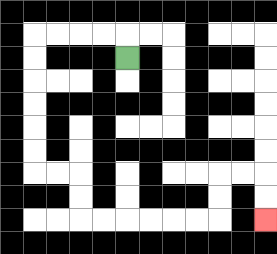{'start': '[5, 2]', 'end': '[11, 9]', 'path_directions': 'U,L,L,L,L,D,D,D,D,D,D,R,R,D,D,R,R,R,R,R,R,U,U,R,R,D,D', 'path_coordinates': '[[5, 2], [5, 1], [4, 1], [3, 1], [2, 1], [1, 1], [1, 2], [1, 3], [1, 4], [1, 5], [1, 6], [1, 7], [2, 7], [3, 7], [3, 8], [3, 9], [4, 9], [5, 9], [6, 9], [7, 9], [8, 9], [9, 9], [9, 8], [9, 7], [10, 7], [11, 7], [11, 8], [11, 9]]'}